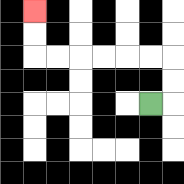{'start': '[6, 4]', 'end': '[1, 0]', 'path_directions': 'R,U,U,L,L,L,L,L,L,U,U', 'path_coordinates': '[[6, 4], [7, 4], [7, 3], [7, 2], [6, 2], [5, 2], [4, 2], [3, 2], [2, 2], [1, 2], [1, 1], [1, 0]]'}